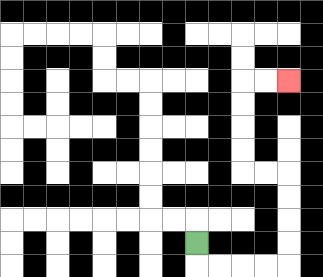{'start': '[8, 10]', 'end': '[12, 3]', 'path_directions': 'D,R,R,R,R,U,U,U,U,L,L,U,U,U,U,R,R', 'path_coordinates': '[[8, 10], [8, 11], [9, 11], [10, 11], [11, 11], [12, 11], [12, 10], [12, 9], [12, 8], [12, 7], [11, 7], [10, 7], [10, 6], [10, 5], [10, 4], [10, 3], [11, 3], [12, 3]]'}